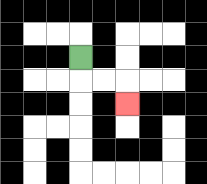{'start': '[3, 2]', 'end': '[5, 4]', 'path_directions': 'D,R,R,D', 'path_coordinates': '[[3, 2], [3, 3], [4, 3], [5, 3], [5, 4]]'}